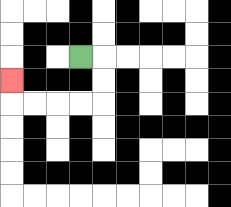{'start': '[3, 2]', 'end': '[0, 3]', 'path_directions': 'R,D,D,L,L,L,L,U', 'path_coordinates': '[[3, 2], [4, 2], [4, 3], [4, 4], [3, 4], [2, 4], [1, 4], [0, 4], [0, 3]]'}